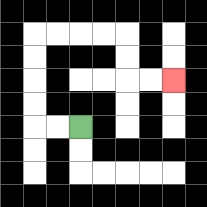{'start': '[3, 5]', 'end': '[7, 3]', 'path_directions': 'L,L,U,U,U,U,R,R,R,R,D,D,R,R', 'path_coordinates': '[[3, 5], [2, 5], [1, 5], [1, 4], [1, 3], [1, 2], [1, 1], [2, 1], [3, 1], [4, 1], [5, 1], [5, 2], [5, 3], [6, 3], [7, 3]]'}